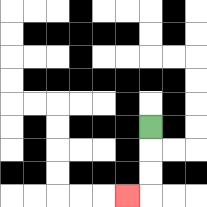{'start': '[6, 5]', 'end': '[5, 8]', 'path_directions': 'D,D,D,L', 'path_coordinates': '[[6, 5], [6, 6], [6, 7], [6, 8], [5, 8]]'}